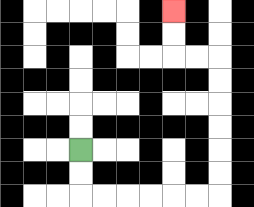{'start': '[3, 6]', 'end': '[7, 0]', 'path_directions': 'D,D,R,R,R,R,R,R,U,U,U,U,U,U,L,L,U,U', 'path_coordinates': '[[3, 6], [3, 7], [3, 8], [4, 8], [5, 8], [6, 8], [7, 8], [8, 8], [9, 8], [9, 7], [9, 6], [9, 5], [9, 4], [9, 3], [9, 2], [8, 2], [7, 2], [7, 1], [7, 0]]'}